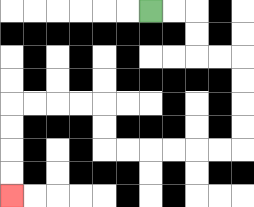{'start': '[6, 0]', 'end': '[0, 8]', 'path_directions': 'R,R,D,D,R,R,D,D,D,D,L,L,L,L,L,L,U,U,L,L,L,L,D,D,D,D', 'path_coordinates': '[[6, 0], [7, 0], [8, 0], [8, 1], [8, 2], [9, 2], [10, 2], [10, 3], [10, 4], [10, 5], [10, 6], [9, 6], [8, 6], [7, 6], [6, 6], [5, 6], [4, 6], [4, 5], [4, 4], [3, 4], [2, 4], [1, 4], [0, 4], [0, 5], [0, 6], [0, 7], [0, 8]]'}